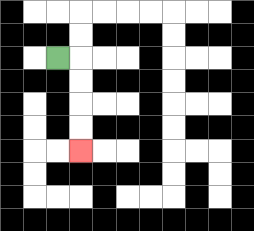{'start': '[2, 2]', 'end': '[3, 6]', 'path_directions': 'R,D,D,D,D', 'path_coordinates': '[[2, 2], [3, 2], [3, 3], [3, 4], [3, 5], [3, 6]]'}